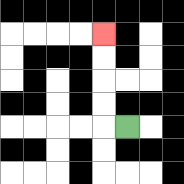{'start': '[5, 5]', 'end': '[4, 1]', 'path_directions': 'L,U,U,U,U', 'path_coordinates': '[[5, 5], [4, 5], [4, 4], [4, 3], [4, 2], [4, 1]]'}